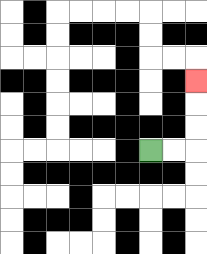{'start': '[6, 6]', 'end': '[8, 3]', 'path_directions': 'R,R,U,U,U', 'path_coordinates': '[[6, 6], [7, 6], [8, 6], [8, 5], [8, 4], [8, 3]]'}